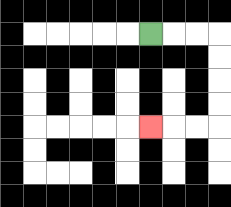{'start': '[6, 1]', 'end': '[6, 5]', 'path_directions': 'R,R,R,D,D,D,D,L,L,L', 'path_coordinates': '[[6, 1], [7, 1], [8, 1], [9, 1], [9, 2], [9, 3], [9, 4], [9, 5], [8, 5], [7, 5], [6, 5]]'}